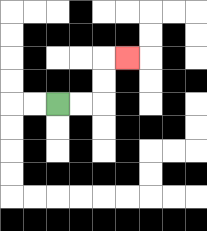{'start': '[2, 4]', 'end': '[5, 2]', 'path_directions': 'R,R,U,U,R', 'path_coordinates': '[[2, 4], [3, 4], [4, 4], [4, 3], [4, 2], [5, 2]]'}